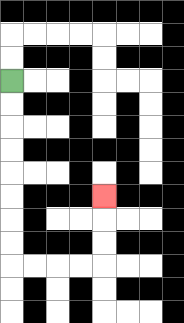{'start': '[0, 3]', 'end': '[4, 8]', 'path_directions': 'D,D,D,D,D,D,D,D,R,R,R,R,U,U,U', 'path_coordinates': '[[0, 3], [0, 4], [0, 5], [0, 6], [0, 7], [0, 8], [0, 9], [0, 10], [0, 11], [1, 11], [2, 11], [3, 11], [4, 11], [4, 10], [4, 9], [4, 8]]'}